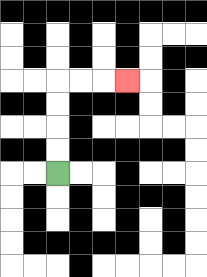{'start': '[2, 7]', 'end': '[5, 3]', 'path_directions': 'U,U,U,U,R,R,R', 'path_coordinates': '[[2, 7], [2, 6], [2, 5], [2, 4], [2, 3], [3, 3], [4, 3], [5, 3]]'}